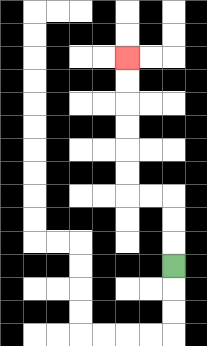{'start': '[7, 11]', 'end': '[5, 2]', 'path_directions': 'U,U,U,L,L,U,U,U,U,U,U', 'path_coordinates': '[[7, 11], [7, 10], [7, 9], [7, 8], [6, 8], [5, 8], [5, 7], [5, 6], [5, 5], [5, 4], [5, 3], [5, 2]]'}